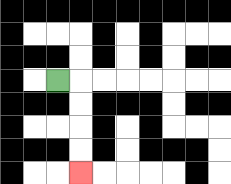{'start': '[2, 3]', 'end': '[3, 7]', 'path_directions': 'R,D,D,D,D', 'path_coordinates': '[[2, 3], [3, 3], [3, 4], [3, 5], [3, 6], [3, 7]]'}